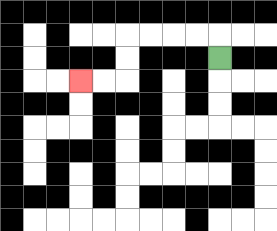{'start': '[9, 2]', 'end': '[3, 3]', 'path_directions': 'U,L,L,L,L,D,D,L,L', 'path_coordinates': '[[9, 2], [9, 1], [8, 1], [7, 1], [6, 1], [5, 1], [5, 2], [5, 3], [4, 3], [3, 3]]'}